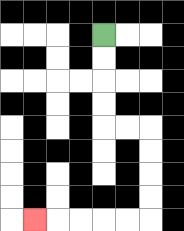{'start': '[4, 1]', 'end': '[1, 9]', 'path_directions': 'D,D,D,D,R,R,D,D,D,D,L,L,L,L,L', 'path_coordinates': '[[4, 1], [4, 2], [4, 3], [4, 4], [4, 5], [5, 5], [6, 5], [6, 6], [6, 7], [6, 8], [6, 9], [5, 9], [4, 9], [3, 9], [2, 9], [1, 9]]'}